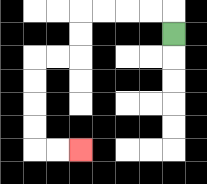{'start': '[7, 1]', 'end': '[3, 6]', 'path_directions': 'U,L,L,L,L,D,D,L,L,D,D,D,D,R,R', 'path_coordinates': '[[7, 1], [7, 0], [6, 0], [5, 0], [4, 0], [3, 0], [3, 1], [3, 2], [2, 2], [1, 2], [1, 3], [1, 4], [1, 5], [1, 6], [2, 6], [3, 6]]'}